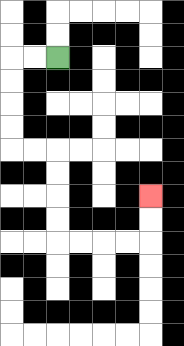{'start': '[2, 2]', 'end': '[6, 8]', 'path_directions': 'L,L,D,D,D,D,R,R,D,D,D,D,R,R,R,R,U,U', 'path_coordinates': '[[2, 2], [1, 2], [0, 2], [0, 3], [0, 4], [0, 5], [0, 6], [1, 6], [2, 6], [2, 7], [2, 8], [2, 9], [2, 10], [3, 10], [4, 10], [5, 10], [6, 10], [6, 9], [6, 8]]'}